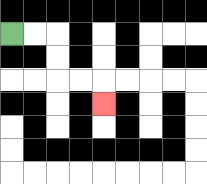{'start': '[0, 1]', 'end': '[4, 4]', 'path_directions': 'R,R,D,D,R,R,D', 'path_coordinates': '[[0, 1], [1, 1], [2, 1], [2, 2], [2, 3], [3, 3], [4, 3], [4, 4]]'}